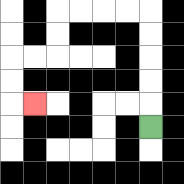{'start': '[6, 5]', 'end': '[1, 4]', 'path_directions': 'U,U,U,U,U,L,L,L,L,D,D,L,L,D,D,R', 'path_coordinates': '[[6, 5], [6, 4], [6, 3], [6, 2], [6, 1], [6, 0], [5, 0], [4, 0], [3, 0], [2, 0], [2, 1], [2, 2], [1, 2], [0, 2], [0, 3], [0, 4], [1, 4]]'}